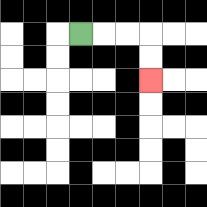{'start': '[3, 1]', 'end': '[6, 3]', 'path_directions': 'R,R,R,D,D', 'path_coordinates': '[[3, 1], [4, 1], [5, 1], [6, 1], [6, 2], [6, 3]]'}